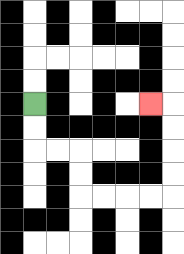{'start': '[1, 4]', 'end': '[6, 4]', 'path_directions': 'D,D,R,R,D,D,R,R,R,R,U,U,U,U,L', 'path_coordinates': '[[1, 4], [1, 5], [1, 6], [2, 6], [3, 6], [3, 7], [3, 8], [4, 8], [5, 8], [6, 8], [7, 8], [7, 7], [7, 6], [7, 5], [7, 4], [6, 4]]'}